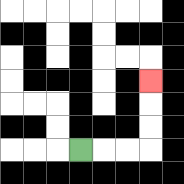{'start': '[3, 6]', 'end': '[6, 3]', 'path_directions': 'R,R,R,U,U,U', 'path_coordinates': '[[3, 6], [4, 6], [5, 6], [6, 6], [6, 5], [6, 4], [6, 3]]'}